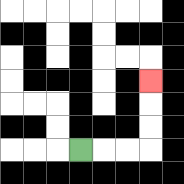{'start': '[3, 6]', 'end': '[6, 3]', 'path_directions': 'R,R,R,U,U,U', 'path_coordinates': '[[3, 6], [4, 6], [5, 6], [6, 6], [6, 5], [6, 4], [6, 3]]'}